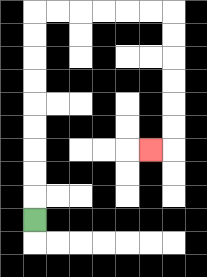{'start': '[1, 9]', 'end': '[6, 6]', 'path_directions': 'U,U,U,U,U,U,U,U,U,R,R,R,R,R,R,D,D,D,D,D,D,L', 'path_coordinates': '[[1, 9], [1, 8], [1, 7], [1, 6], [1, 5], [1, 4], [1, 3], [1, 2], [1, 1], [1, 0], [2, 0], [3, 0], [4, 0], [5, 0], [6, 0], [7, 0], [7, 1], [7, 2], [7, 3], [7, 4], [7, 5], [7, 6], [6, 6]]'}